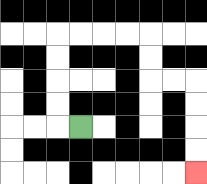{'start': '[3, 5]', 'end': '[8, 7]', 'path_directions': 'L,U,U,U,U,R,R,R,R,D,D,R,R,D,D,D,D', 'path_coordinates': '[[3, 5], [2, 5], [2, 4], [2, 3], [2, 2], [2, 1], [3, 1], [4, 1], [5, 1], [6, 1], [6, 2], [6, 3], [7, 3], [8, 3], [8, 4], [8, 5], [8, 6], [8, 7]]'}